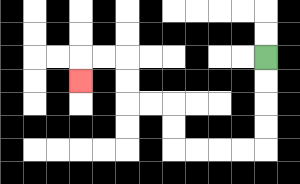{'start': '[11, 2]', 'end': '[3, 3]', 'path_directions': 'D,D,D,D,L,L,L,L,U,U,L,L,U,U,L,L,D', 'path_coordinates': '[[11, 2], [11, 3], [11, 4], [11, 5], [11, 6], [10, 6], [9, 6], [8, 6], [7, 6], [7, 5], [7, 4], [6, 4], [5, 4], [5, 3], [5, 2], [4, 2], [3, 2], [3, 3]]'}